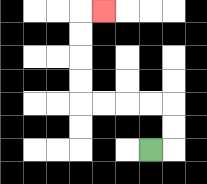{'start': '[6, 6]', 'end': '[4, 0]', 'path_directions': 'R,U,U,L,L,L,L,U,U,U,U,R', 'path_coordinates': '[[6, 6], [7, 6], [7, 5], [7, 4], [6, 4], [5, 4], [4, 4], [3, 4], [3, 3], [3, 2], [3, 1], [3, 0], [4, 0]]'}